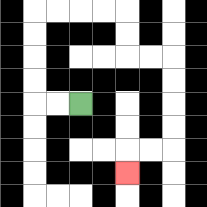{'start': '[3, 4]', 'end': '[5, 7]', 'path_directions': 'L,L,U,U,U,U,R,R,R,R,D,D,R,R,D,D,D,D,L,L,D', 'path_coordinates': '[[3, 4], [2, 4], [1, 4], [1, 3], [1, 2], [1, 1], [1, 0], [2, 0], [3, 0], [4, 0], [5, 0], [5, 1], [5, 2], [6, 2], [7, 2], [7, 3], [7, 4], [7, 5], [7, 6], [6, 6], [5, 6], [5, 7]]'}